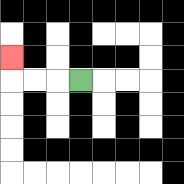{'start': '[3, 3]', 'end': '[0, 2]', 'path_directions': 'L,L,L,U', 'path_coordinates': '[[3, 3], [2, 3], [1, 3], [0, 3], [0, 2]]'}